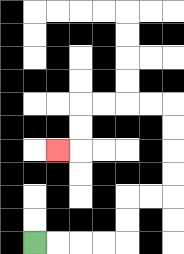{'start': '[1, 10]', 'end': '[2, 6]', 'path_directions': 'R,R,R,R,U,U,R,R,U,U,U,U,L,L,L,L,D,D,L', 'path_coordinates': '[[1, 10], [2, 10], [3, 10], [4, 10], [5, 10], [5, 9], [5, 8], [6, 8], [7, 8], [7, 7], [7, 6], [7, 5], [7, 4], [6, 4], [5, 4], [4, 4], [3, 4], [3, 5], [3, 6], [2, 6]]'}